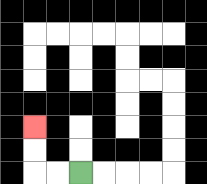{'start': '[3, 7]', 'end': '[1, 5]', 'path_directions': 'L,L,U,U', 'path_coordinates': '[[3, 7], [2, 7], [1, 7], [1, 6], [1, 5]]'}